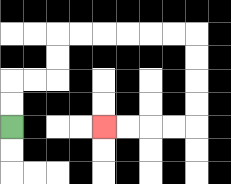{'start': '[0, 5]', 'end': '[4, 5]', 'path_directions': 'U,U,R,R,U,U,R,R,R,R,R,R,D,D,D,D,L,L,L,L', 'path_coordinates': '[[0, 5], [0, 4], [0, 3], [1, 3], [2, 3], [2, 2], [2, 1], [3, 1], [4, 1], [5, 1], [6, 1], [7, 1], [8, 1], [8, 2], [8, 3], [8, 4], [8, 5], [7, 5], [6, 5], [5, 5], [4, 5]]'}